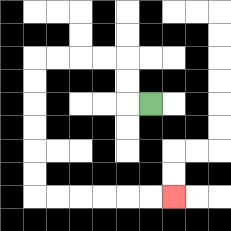{'start': '[6, 4]', 'end': '[7, 8]', 'path_directions': 'L,U,U,L,L,L,L,D,D,D,D,D,D,R,R,R,R,R,R', 'path_coordinates': '[[6, 4], [5, 4], [5, 3], [5, 2], [4, 2], [3, 2], [2, 2], [1, 2], [1, 3], [1, 4], [1, 5], [1, 6], [1, 7], [1, 8], [2, 8], [3, 8], [4, 8], [5, 8], [6, 8], [7, 8]]'}